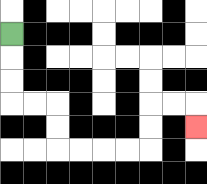{'start': '[0, 1]', 'end': '[8, 5]', 'path_directions': 'D,D,D,R,R,D,D,R,R,R,R,U,U,R,R,D', 'path_coordinates': '[[0, 1], [0, 2], [0, 3], [0, 4], [1, 4], [2, 4], [2, 5], [2, 6], [3, 6], [4, 6], [5, 6], [6, 6], [6, 5], [6, 4], [7, 4], [8, 4], [8, 5]]'}